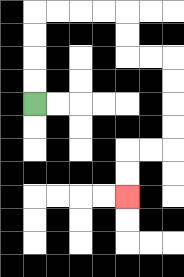{'start': '[1, 4]', 'end': '[5, 8]', 'path_directions': 'U,U,U,U,R,R,R,R,D,D,R,R,D,D,D,D,L,L,D,D', 'path_coordinates': '[[1, 4], [1, 3], [1, 2], [1, 1], [1, 0], [2, 0], [3, 0], [4, 0], [5, 0], [5, 1], [5, 2], [6, 2], [7, 2], [7, 3], [7, 4], [7, 5], [7, 6], [6, 6], [5, 6], [5, 7], [5, 8]]'}